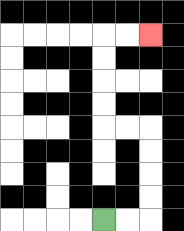{'start': '[4, 9]', 'end': '[6, 1]', 'path_directions': 'R,R,U,U,U,U,L,L,U,U,U,U,R,R', 'path_coordinates': '[[4, 9], [5, 9], [6, 9], [6, 8], [6, 7], [6, 6], [6, 5], [5, 5], [4, 5], [4, 4], [4, 3], [4, 2], [4, 1], [5, 1], [6, 1]]'}